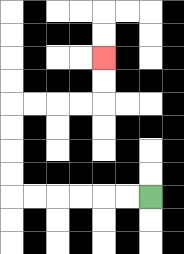{'start': '[6, 8]', 'end': '[4, 2]', 'path_directions': 'L,L,L,L,L,L,U,U,U,U,R,R,R,R,U,U', 'path_coordinates': '[[6, 8], [5, 8], [4, 8], [3, 8], [2, 8], [1, 8], [0, 8], [0, 7], [0, 6], [0, 5], [0, 4], [1, 4], [2, 4], [3, 4], [4, 4], [4, 3], [4, 2]]'}